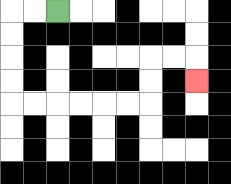{'start': '[2, 0]', 'end': '[8, 3]', 'path_directions': 'L,L,D,D,D,D,R,R,R,R,R,R,U,U,R,R,D', 'path_coordinates': '[[2, 0], [1, 0], [0, 0], [0, 1], [0, 2], [0, 3], [0, 4], [1, 4], [2, 4], [3, 4], [4, 4], [5, 4], [6, 4], [6, 3], [6, 2], [7, 2], [8, 2], [8, 3]]'}